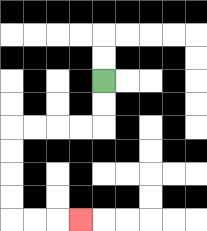{'start': '[4, 3]', 'end': '[3, 9]', 'path_directions': 'D,D,L,L,L,L,D,D,D,D,R,R,R', 'path_coordinates': '[[4, 3], [4, 4], [4, 5], [3, 5], [2, 5], [1, 5], [0, 5], [0, 6], [0, 7], [0, 8], [0, 9], [1, 9], [2, 9], [3, 9]]'}